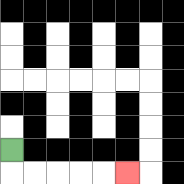{'start': '[0, 6]', 'end': '[5, 7]', 'path_directions': 'D,R,R,R,R,R', 'path_coordinates': '[[0, 6], [0, 7], [1, 7], [2, 7], [3, 7], [4, 7], [5, 7]]'}